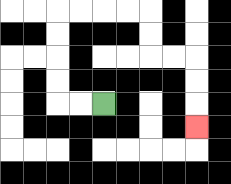{'start': '[4, 4]', 'end': '[8, 5]', 'path_directions': 'L,L,U,U,U,U,R,R,R,R,D,D,R,R,D,D,D', 'path_coordinates': '[[4, 4], [3, 4], [2, 4], [2, 3], [2, 2], [2, 1], [2, 0], [3, 0], [4, 0], [5, 0], [6, 0], [6, 1], [6, 2], [7, 2], [8, 2], [8, 3], [8, 4], [8, 5]]'}